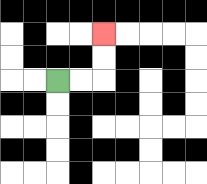{'start': '[2, 3]', 'end': '[4, 1]', 'path_directions': 'R,R,U,U', 'path_coordinates': '[[2, 3], [3, 3], [4, 3], [4, 2], [4, 1]]'}